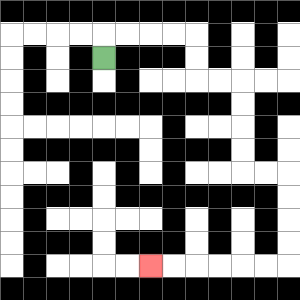{'start': '[4, 2]', 'end': '[6, 11]', 'path_directions': 'U,R,R,R,R,D,D,R,R,D,D,D,D,R,R,D,D,D,D,L,L,L,L,L,L', 'path_coordinates': '[[4, 2], [4, 1], [5, 1], [6, 1], [7, 1], [8, 1], [8, 2], [8, 3], [9, 3], [10, 3], [10, 4], [10, 5], [10, 6], [10, 7], [11, 7], [12, 7], [12, 8], [12, 9], [12, 10], [12, 11], [11, 11], [10, 11], [9, 11], [8, 11], [7, 11], [6, 11]]'}